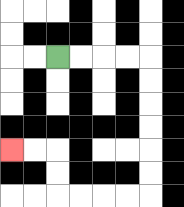{'start': '[2, 2]', 'end': '[0, 6]', 'path_directions': 'R,R,R,R,D,D,D,D,D,D,L,L,L,L,U,U,L,L', 'path_coordinates': '[[2, 2], [3, 2], [4, 2], [5, 2], [6, 2], [6, 3], [6, 4], [6, 5], [6, 6], [6, 7], [6, 8], [5, 8], [4, 8], [3, 8], [2, 8], [2, 7], [2, 6], [1, 6], [0, 6]]'}